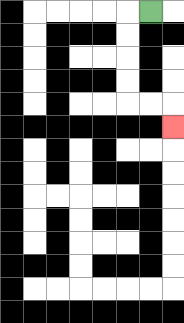{'start': '[6, 0]', 'end': '[7, 5]', 'path_directions': 'L,D,D,D,D,R,R,D', 'path_coordinates': '[[6, 0], [5, 0], [5, 1], [5, 2], [5, 3], [5, 4], [6, 4], [7, 4], [7, 5]]'}